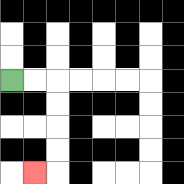{'start': '[0, 3]', 'end': '[1, 7]', 'path_directions': 'R,R,D,D,D,D,L', 'path_coordinates': '[[0, 3], [1, 3], [2, 3], [2, 4], [2, 5], [2, 6], [2, 7], [1, 7]]'}